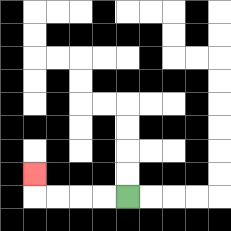{'start': '[5, 8]', 'end': '[1, 7]', 'path_directions': 'L,L,L,L,U', 'path_coordinates': '[[5, 8], [4, 8], [3, 8], [2, 8], [1, 8], [1, 7]]'}